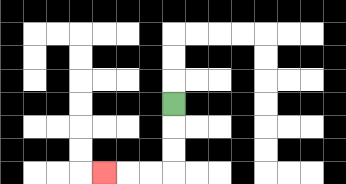{'start': '[7, 4]', 'end': '[4, 7]', 'path_directions': 'D,D,D,L,L,L', 'path_coordinates': '[[7, 4], [7, 5], [7, 6], [7, 7], [6, 7], [5, 7], [4, 7]]'}